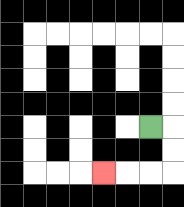{'start': '[6, 5]', 'end': '[4, 7]', 'path_directions': 'R,D,D,L,L,L', 'path_coordinates': '[[6, 5], [7, 5], [7, 6], [7, 7], [6, 7], [5, 7], [4, 7]]'}